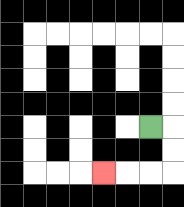{'start': '[6, 5]', 'end': '[4, 7]', 'path_directions': 'R,D,D,L,L,L', 'path_coordinates': '[[6, 5], [7, 5], [7, 6], [7, 7], [6, 7], [5, 7], [4, 7]]'}